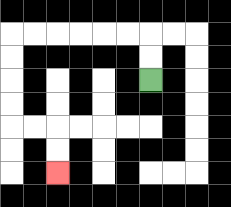{'start': '[6, 3]', 'end': '[2, 7]', 'path_directions': 'U,U,L,L,L,L,L,L,D,D,D,D,R,R,D,D', 'path_coordinates': '[[6, 3], [6, 2], [6, 1], [5, 1], [4, 1], [3, 1], [2, 1], [1, 1], [0, 1], [0, 2], [0, 3], [0, 4], [0, 5], [1, 5], [2, 5], [2, 6], [2, 7]]'}